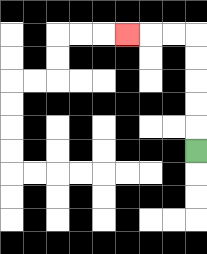{'start': '[8, 6]', 'end': '[5, 1]', 'path_directions': 'U,U,U,U,U,L,L,L', 'path_coordinates': '[[8, 6], [8, 5], [8, 4], [8, 3], [8, 2], [8, 1], [7, 1], [6, 1], [5, 1]]'}